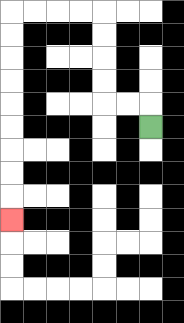{'start': '[6, 5]', 'end': '[0, 9]', 'path_directions': 'U,L,L,U,U,U,U,L,L,L,L,D,D,D,D,D,D,D,D,D', 'path_coordinates': '[[6, 5], [6, 4], [5, 4], [4, 4], [4, 3], [4, 2], [4, 1], [4, 0], [3, 0], [2, 0], [1, 0], [0, 0], [0, 1], [0, 2], [0, 3], [0, 4], [0, 5], [0, 6], [0, 7], [0, 8], [0, 9]]'}